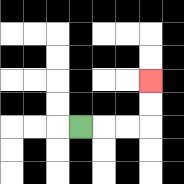{'start': '[3, 5]', 'end': '[6, 3]', 'path_directions': 'R,R,R,U,U', 'path_coordinates': '[[3, 5], [4, 5], [5, 5], [6, 5], [6, 4], [6, 3]]'}